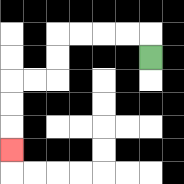{'start': '[6, 2]', 'end': '[0, 6]', 'path_directions': 'U,L,L,L,L,D,D,L,L,D,D,D', 'path_coordinates': '[[6, 2], [6, 1], [5, 1], [4, 1], [3, 1], [2, 1], [2, 2], [2, 3], [1, 3], [0, 3], [0, 4], [0, 5], [0, 6]]'}